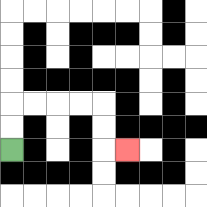{'start': '[0, 6]', 'end': '[5, 6]', 'path_directions': 'U,U,R,R,R,R,D,D,R', 'path_coordinates': '[[0, 6], [0, 5], [0, 4], [1, 4], [2, 4], [3, 4], [4, 4], [4, 5], [4, 6], [5, 6]]'}